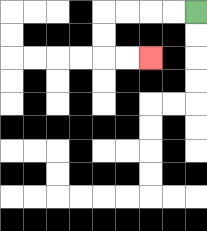{'start': '[8, 0]', 'end': '[6, 2]', 'path_directions': 'L,L,L,L,D,D,R,R', 'path_coordinates': '[[8, 0], [7, 0], [6, 0], [5, 0], [4, 0], [4, 1], [4, 2], [5, 2], [6, 2]]'}